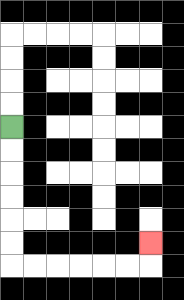{'start': '[0, 5]', 'end': '[6, 10]', 'path_directions': 'D,D,D,D,D,D,R,R,R,R,R,R,U', 'path_coordinates': '[[0, 5], [0, 6], [0, 7], [0, 8], [0, 9], [0, 10], [0, 11], [1, 11], [2, 11], [3, 11], [4, 11], [5, 11], [6, 11], [6, 10]]'}